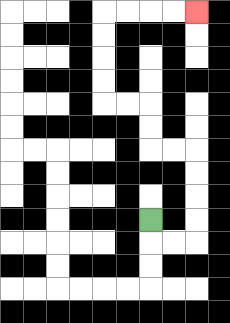{'start': '[6, 9]', 'end': '[8, 0]', 'path_directions': 'D,R,R,U,U,U,U,L,L,U,U,L,L,U,U,U,U,R,R,R,R', 'path_coordinates': '[[6, 9], [6, 10], [7, 10], [8, 10], [8, 9], [8, 8], [8, 7], [8, 6], [7, 6], [6, 6], [6, 5], [6, 4], [5, 4], [4, 4], [4, 3], [4, 2], [4, 1], [4, 0], [5, 0], [6, 0], [7, 0], [8, 0]]'}